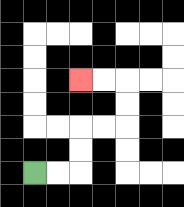{'start': '[1, 7]', 'end': '[3, 3]', 'path_directions': 'R,R,U,U,R,R,U,U,L,L', 'path_coordinates': '[[1, 7], [2, 7], [3, 7], [3, 6], [3, 5], [4, 5], [5, 5], [5, 4], [5, 3], [4, 3], [3, 3]]'}